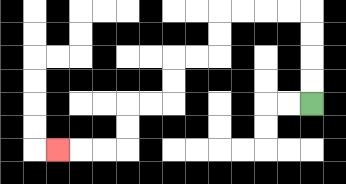{'start': '[13, 4]', 'end': '[2, 6]', 'path_directions': 'U,U,U,U,L,L,L,L,D,D,L,L,D,D,L,L,D,D,L,L,L', 'path_coordinates': '[[13, 4], [13, 3], [13, 2], [13, 1], [13, 0], [12, 0], [11, 0], [10, 0], [9, 0], [9, 1], [9, 2], [8, 2], [7, 2], [7, 3], [7, 4], [6, 4], [5, 4], [5, 5], [5, 6], [4, 6], [3, 6], [2, 6]]'}